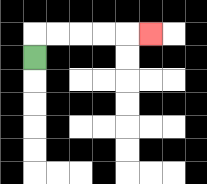{'start': '[1, 2]', 'end': '[6, 1]', 'path_directions': 'U,R,R,R,R,R', 'path_coordinates': '[[1, 2], [1, 1], [2, 1], [3, 1], [4, 1], [5, 1], [6, 1]]'}